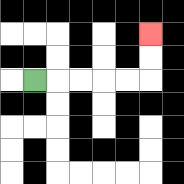{'start': '[1, 3]', 'end': '[6, 1]', 'path_directions': 'R,R,R,R,R,U,U', 'path_coordinates': '[[1, 3], [2, 3], [3, 3], [4, 3], [5, 3], [6, 3], [6, 2], [6, 1]]'}